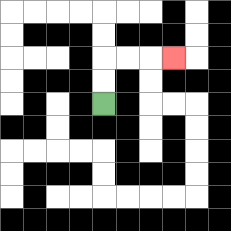{'start': '[4, 4]', 'end': '[7, 2]', 'path_directions': 'U,U,R,R,R', 'path_coordinates': '[[4, 4], [4, 3], [4, 2], [5, 2], [6, 2], [7, 2]]'}